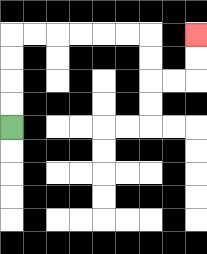{'start': '[0, 5]', 'end': '[8, 1]', 'path_directions': 'U,U,U,U,R,R,R,R,R,R,D,D,R,R,U,U', 'path_coordinates': '[[0, 5], [0, 4], [0, 3], [0, 2], [0, 1], [1, 1], [2, 1], [3, 1], [4, 1], [5, 1], [6, 1], [6, 2], [6, 3], [7, 3], [8, 3], [8, 2], [8, 1]]'}